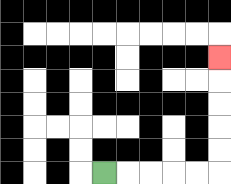{'start': '[4, 7]', 'end': '[9, 2]', 'path_directions': 'R,R,R,R,R,U,U,U,U,U', 'path_coordinates': '[[4, 7], [5, 7], [6, 7], [7, 7], [8, 7], [9, 7], [9, 6], [9, 5], [9, 4], [9, 3], [9, 2]]'}